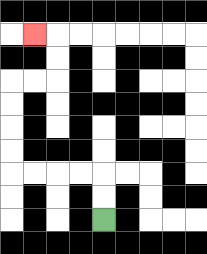{'start': '[4, 9]', 'end': '[1, 1]', 'path_directions': 'U,U,L,L,L,L,U,U,U,U,R,R,U,U,L', 'path_coordinates': '[[4, 9], [4, 8], [4, 7], [3, 7], [2, 7], [1, 7], [0, 7], [0, 6], [0, 5], [0, 4], [0, 3], [1, 3], [2, 3], [2, 2], [2, 1], [1, 1]]'}